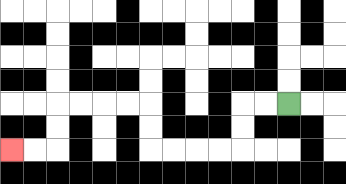{'start': '[12, 4]', 'end': '[0, 6]', 'path_directions': 'L,L,D,D,L,L,L,L,U,U,L,L,L,L,D,D,L,L', 'path_coordinates': '[[12, 4], [11, 4], [10, 4], [10, 5], [10, 6], [9, 6], [8, 6], [7, 6], [6, 6], [6, 5], [6, 4], [5, 4], [4, 4], [3, 4], [2, 4], [2, 5], [2, 6], [1, 6], [0, 6]]'}